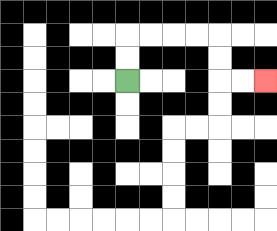{'start': '[5, 3]', 'end': '[11, 3]', 'path_directions': 'U,U,R,R,R,R,D,D,R,R', 'path_coordinates': '[[5, 3], [5, 2], [5, 1], [6, 1], [7, 1], [8, 1], [9, 1], [9, 2], [9, 3], [10, 3], [11, 3]]'}